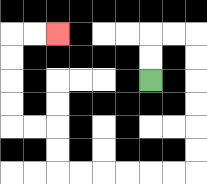{'start': '[6, 3]', 'end': '[2, 1]', 'path_directions': 'U,U,R,R,D,D,D,D,D,D,L,L,L,L,L,L,U,U,L,L,U,U,U,U,R,R', 'path_coordinates': '[[6, 3], [6, 2], [6, 1], [7, 1], [8, 1], [8, 2], [8, 3], [8, 4], [8, 5], [8, 6], [8, 7], [7, 7], [6, 7], [5, 7], [4, 7], [3, 7], [2, 7], [2, 6], [2, 5], [1, 5], [0, 5], [0, 4], [0, 3], [0, 2], [0, 1], [1, 1], [2, 1]]'}